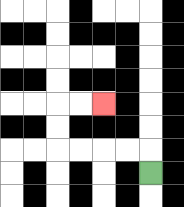{'start': '[6, 7]', 'end': '[4, 4]', 'path_directions': 'U,L,L,L,L,U,U,R,R', 'path_coordinates': '[[6, 7], [6, 6], [5, 6], [4, 6], [3, 6], [2, 6], [2, 5], [2, 4], [3, 4], [4, 4]]'}